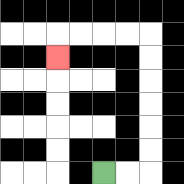{'start': '[4, 7]', 'end': '[2, 2]', 'path_directions': 'R,R,U,U,U,U,U,U,L,L,L,L,D', 'path_coordinates': '[[4, 7], [5, 7], [6, 7], [6, 6], [6, 5], [6, 4], [6, 3], [6, 2], [6, 1], [5, 1], [4, 1], [3, 1], [2, 1], [2, 2]]'}